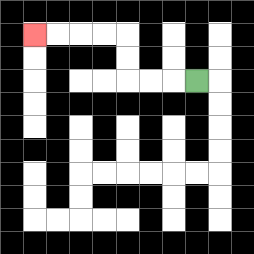{'start': '[8, 3]', 'end': '[1, 1]', 'path_directions': 'L,L,L,U,U,L,L,L,L', 'path_coordinates': '[[8, 3], [7, 3], [6, 3], [5, 3], [5, 2], [5, 1], [4, 1], [3, 1], [2, 1], [1, 1]]'}